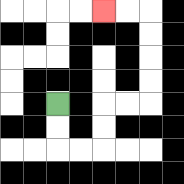{'start': '[2, 4]', 'end': '[4, 0]', 'path_directions': 'D,D,R,R,U,U,R,R,U,U,U,U,L,L', 'path_coordinates': '[[2, 4], [2, 5], [2, 6], [3, 6], [4, 6], [4, 5], [4, 4], [5, 4], [6, 4], [6, 3], [6, 2], [6, 1], [6, 0], [5, 0], [4, 0]]'}